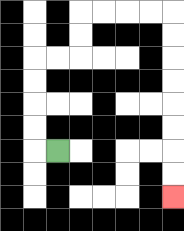{'start': '[2, 6]', 'end': '[7, 8]', 'path_directions': 'L,U,U,U,U,R,R,U,U,R,R,R,R,D,D,D,D,D,D,D,D', 'path_coordinates': '[[2, 6], [1, 6], [1, 5], [1, 4], [1, 3], [1, 2], [2, 2], [3, 2], [3, 1], [3, 0], [4, 0], [5, 0], [6, 0], [7, 0], [7, 1], [7, 2], [7, 3], [7, 4], [7, 5], [7, 6], [7, 7], [7, 8]]'}